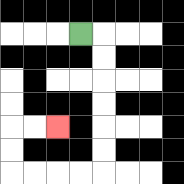{'start': '[3, 1]', 'end': '[2, 5]', 'path_directions': 'R,D,D,D,D,D,D,L,L,L,L,U,U,R,R', 'path_coordinates': '[[3, 1], [4, 1], [4, 2], [4, 3], [4, 4], [4, 5], [4, 6], [4, 7], [3, 7], [2, 7], [1, 7], [0, 7], [0, 6], [0, 5], [1, 5], [2, 5]]'}